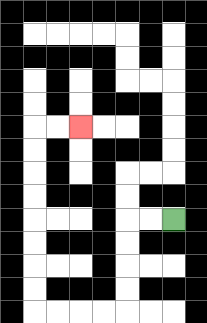{'start': '[7, 9]', 'end': '[3, 5]', 'path_directions': 'L,L,D,D,D,D,L,L,L,L,U,U,U,U,U,U,U,U,R,R', 'path_coordinates': '[[7, 9], [6, 9], [5, 9], [5, 10], [5, 11], [5, 12], [5, 13], [4, 13], [3, 13], [2, 13], [1, 13], [1, 12], [1, 11], [1, 10], [1, 9], [1, 8], [1, 7], [1, 6], [1, 5], [2, 5], [3, 5]]'}